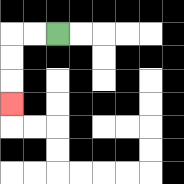{'start': '[2, 1]', 'end': '[0, 4]', 'path_directions': 'L,L,D,D,D', 'path_coordinates': '[[2, 1], [1, 1], [0, 1], [0, 2], [0, 3], [0, 4]]'}